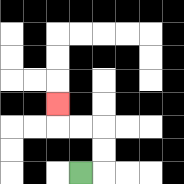{'start': '[3, 7]', 'end': '[2, 4]', 'path_directions': 'R,U,U,L,L,U', 'path_coordinates': '[[3, 7], [4, 7], [4, 6], [4, 5], [3, 5], [2, 5], [2, 4]]'}